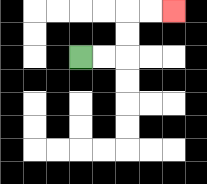{'start': '[3, 2]', 'end': '[7, 0]', 'path_directions': 'R,R,U,U,R,R', 'path_coordinates': '[[3, 2], [4, 2], [5, 2], [5, 1], [5, 0], [6, 0], [7, 0]]'}